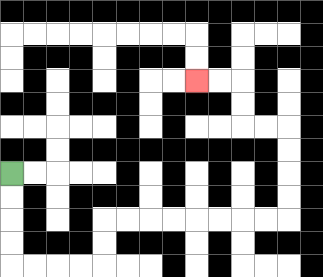{'start': '[0, 7]', 'end': '[8, 3]', 'path_directions': 'D,D,D,D,R,R,R,R,U,U,R,R,R,R,R,R,R,R,U,U,U,U,L,L,U,U,L,L', 'path_coordinates': '[[0, 7], [0, 8], [0, 9], [0, 10], [0, 11], [1, 11], [2, 11], [3, 11], [4, 11], [4, 10], [4, 9], [5, 9], [6, 9], [7, 9], [8, 9], [9, 9], [10, 9], [11, 9], [12, 9], [12, 8], [12, 7], [12, 6], [12, 5], [11, 5], [10, 5], [10, 4], [10, 3], [9, 3], [8, 3]]'}